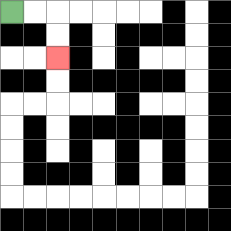{'start': '[0, 0]', 'end': '[2, 2]', 'path_directions': 'R,R,D,D', 'path_coordinates': '[[0, 0], [1, 0], [2, 0], [2, 1], [2, 2]]'}